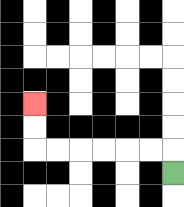{'start': '[7, 7]', 'end': '[1, 4]', 'path_directions': 'U,L,L,L,L,L,L,U,U', 'path_coordinates': '[[7, 7], [7, 6], [6, 6], [5, 6], [4, 6], [3, 6], [2, 6], [1, 6], [1, 5], [1, 4]]'}